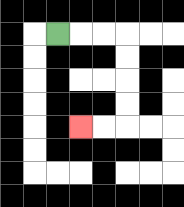{'start': '[2, 1]', 'end': '[3, 5]', 'path_directions': 'R,R,R,D,D,D,D,L,L', 'path_coordinates': '[[2, 1], [3, 1], [4, 1], [5, 1], [5, 2], [5, 3], [5, 4], [5, 5], [4, 5], [3, 5]]'}